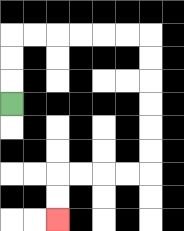{'start': '[0, 4]', 'end': '[2, 9]', 'path_directions': 'U,U,U,R,R,R,R,R,R,D,D,D,D,D,D,L,L,L,L,D,D', 'path_coordinates': '[[0, 4], [0, 3], [0, 2], [0, 1], [1, 1], [2, 1], [3, 1], [4, 1], [5, 1], [6, 1], [6, 2], [6, 3], [6, 4], [6, 5], [6, 6], [6, 7], [5, 7], [4, 7], [3, 7], [2, 7], [2, 8], [2, 9]]'}